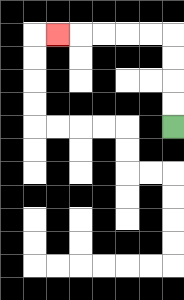{'start': '[7, 5]', 'end': '[2, 1]', 'path_directions': 'U,U,U,U,L,L,L,L,L', 'path_coordinates': '[[7, 5], [7, 4], [7, 3], [7, 2], [7, 1], [6, 1], [5, 1], [4, 1], [3, 1], [2, 1]]'}